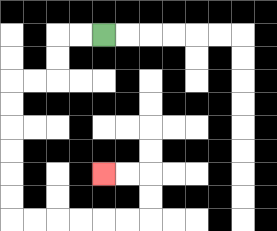{'start': '[4, 1]', 'end': '[4, 7]', 'path_directions': 'L,L,D,D,L,L,D,D,D,D,D,D,R,R,R,R,R,R,U,U,L,L', 'path_coordinates': '[[4, 1], [3, 1], [2, 1], [2, 2], [2, 3], [1, 3], [0, 3], [0, 4], [0, 5], [0, 6], [0, 7], [0, 8], [0, 9], [1, 9], [2, 9], [3, 9], [4, 9], [5, 9], [6, 9], [6, 8], [6, 7], [5, 7], [4, 7]]'}